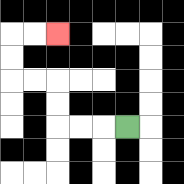{'start': '[5, 5]', 'end': '[2, 1]', 'path_directions': 'L,L,L,U,U,L,L,U,U,R,R', 'path_coordinates': '[[5, 5], [4, 5], [3, 5], [2, 5], [2, 4], [2, 3], [1, 3], [0, 3], [0, 2], [0, 1], [1, 1], [2, 1]]'}